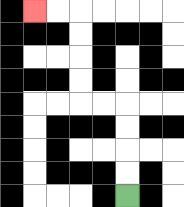{'start': '[5, 8]', 'end': '[1, 0]', 'path_directions': 'U,U,U,U,L,L,U,U,U,U,L,L', 'path_coordinates': '[[5, 8], [5, 7], [5, 6], [5, 5], [5, 4], [4, 4], [3, 4], [3, 3], [3, 2], [3, 1], [3, 0], [2, 0], [1, 0]]'}